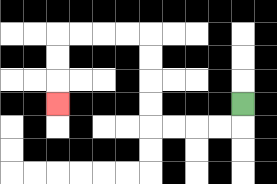{'start': '[10, 4]', 'end': '[2, 4]', 'path_directions': 'D,L,L,L,L,U,U,U,U,L,L,L,L,D,D,D', 'path_coordinates': '[[10, 4], [10, 5], [9, 5], [8, 5], [7, 5], [6, 5], [6, 4], [6, 3], [6, 2], [6, 1], [5, 1], [4, 1], [3, 1], [2, 1], [2, 2], [2, 3], [2, 4]]'}